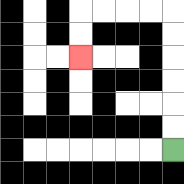{'start': '[7, 6]', 'end': '[3, 2]', 'path_directions': 'U,U,U,U,U,U,L,L,L,L,D,D', 'path_coordinates': '[[7, 6], [7, 5], [7, 4], [7, 3], [7, 2], [7, 1], [7, 0], [6, 0], [5, 0], [4, 0], [3, 0], [3, 1], [3, 2]]'}